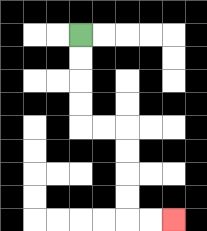{'start': '[3, 1]', 'end': '[7, 9]', 'path_directions': 'D,D,D,D,R,R,D,D,D,D,R,R', 'path_coordinates': '[[3, 1], [3, 2], [3, 3], [3, 4], [3, 5], [4, 5], [5, 5], [5, 6], [5, 7], [5, 8], [5, 9], [6, 9], [7, 9]]'}